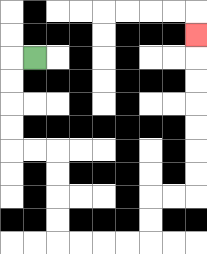{'start': '[1, 2]', 'end': '[8, 1]', 'path_directions': 'L,D,D,D,D,R,R,D,D,D,D,R,R,R,R,U,U,R,R,U,U,U,U,U,U,U', 'path_coordinates': '[[1, 2], [0, 2], [0, 3], [0, 4], [0, 5], [0, 6], [1, 6], [2, 6], [2, 7], [2, 8], [2, 9], [2, 10], [3, 10], [4, 10], [5, 10], [6, 10], [6, 9], [6, 8], [7, 8], [8, 8], [8, 7], [8, 6], [8, 5], [8, 4], [8, 3], [8, 2], [8, 1]]'}